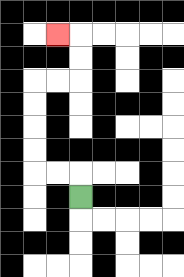{'start': '[3, 8]', 'end': '[2, 1]', 'path_directions': 'U,L,L,U,U,U,U,R,R,U,U,L', 'path_coordinates': '[[3, 8], [3, 7], [2, 7], [1, 7], [1, 6], [1, 5], [1, 4], [1, 3], [2, 3], [3, 3], [3, 2], [3, 1], [2, 1]]'}